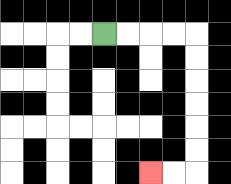{'start': '[4, 1]', 'end': '[6, 7]', 'path_directions': 'R,R,R,R,D,D,D,D,D,D,L,L', 'path_coordinates': '[[4, 1], [5, 1], [6, 1], [7, 1], [8, 1], [8, 2], [8, 3], [8, 4], [8, 5], [8, 6], [8, 7], [7, 7], [6, 7]]'}